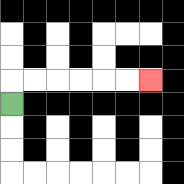{'start': '[0, 4]', 'end': '[6, 3]', 'path_directions': 'U,R,R,R,R,R,R', 'path_coordinates': '[[0, 4], [0, 3], [1, 3], [2, 3], [3, 3], [4, 3], [5, 3], [6, 3]]'}